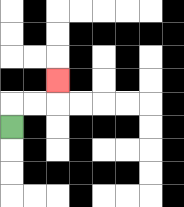{'start': '[0, 5]', 'end': '[2, 3]', 'path_directions': 'U,R,R,U', 'path_coordinates': '[[0, 5], [0, 4], [1, 4], [2, 4], [2, 3]]'}